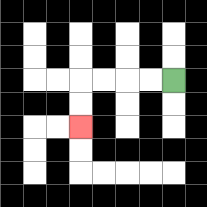{'start': '[7, 3]', 'end': '[3, 5]', 'path_directions': 'L,L,L,L,D,D', 'path_coordinates': '[[7, 3], [6, 3], [5, 3], [4, 3], [3, 3], [3, 4], [3, 5]]'}